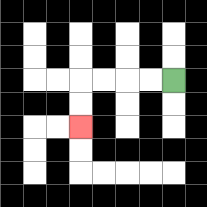{'start': '[7, 3]', 'end': '[3, 5]', 'path_directions': 'L,L,L,L,D,D', 'path_coordinates': '[[7, 3], [6, 3], [5, 3], [4, 3], [3, 3], [3, 4], [3, 5]]'}